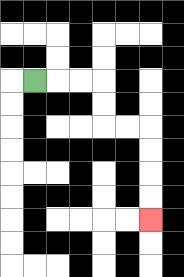{'start': '[1, 3]', 'end': '[6, 9]', 'path_directions': 'R,R,R,D,D,R,R,D,D,D,D', 'path_coordinates': '[[1, 3], [2, 3], [3, 3], [4, 3], [4, 4], [4, 5], [5, 5], [6, 5], [6, 6], [6, 7], [6, 8], [6, 9]]'}